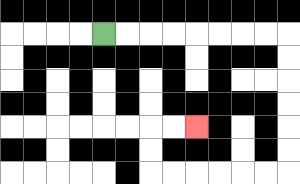{'start': '[4, 1]', 'end': '[8, 5]', 'path_directions': 'R,R,R,R,R,R,R,R,D,D,D,D,D,D,L,L,L,L,L,L,U,U,R,R', 'path_coordinates': '[[4, 1], [5, 1], [6, 1], [7, 1], [8, 1], [9, 1], [10, 1], [11, 1], [12, 1], [12, 2], [12, 3], [12, 4], [12, 5], [12, 6], [12, 7], [11, 7], [10, 7], [9, 7], [8, 7], [7, 7], [6, 7], [6, 6], [6, 5], [7, 5], [8, 5]]'}